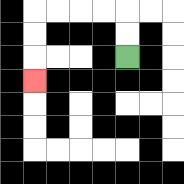{'start': '[5, 2]', 'end': '[1, 3]', 'path_directions': 'U,U,L,L,L,L,D,D,D', 'path_coordinates': '[[5, 2], [5, 1], [5, 0], [4, 0], [3, 0], [2, 0], [1, 0], [1, 1], [1, 2], [1, 3]]'}